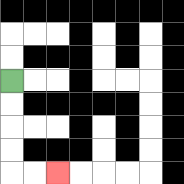{'start': '[0, 3]', 'end': '[2, 7]', 'path_directions': 'D,D,D,D,R,R', 'path_coordinates': '[[0, 3], [0, 4], [0, 5], [0, 6], [0, 7], [1, 7], [2, 7]]'}